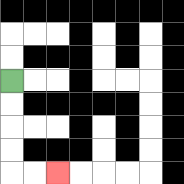{'start': '[0, 3]', 'end': '[2, 7]', 'path_directions': 'D,D,D,D,R,R', 'path_coordinates': '[[0, 3], [0, 4], [0, 5], [0, 6], [0, 7], [1, 7], [2, 7]]'}